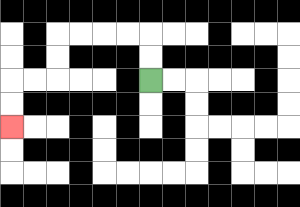{'start': '[6, 3]', 'end': '[0, 5]', 'path_directions': 'U,U,L,L,L,L,D,D,L,L,D,D', 'path_coordinates': '[[6, 3], [6, 2], [6, 1], [5, 1], [4, 1], [3, 1], [2, 1], [2, 2], [2, 3], [1, 3], [0, 3], [0, 4], [0, 5]]'}